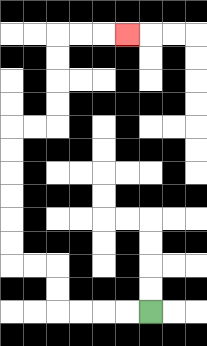{'start': '[6, 13]', 'end': '[5, 1]', 'path_directions': 'L,L,L,L,U,U,L,L,U,U,U,U,U,U,R,R,U,U,U,U,R,R,R', 'path_coordinates': '[[6, 13], [5, 13], [4, 13], [3, 13], [2, 13], [2, 12], [2, 11], [1, 11], [0, 11], [0, 10], [0, 9], [0, 8], [0, 7], [0, 6], [0, 5], [1, 5], [2, 5], [2, 4], [2, 3], [2, 2], [2, 1], [3, 1], [4, 1], [5, 1]]'}